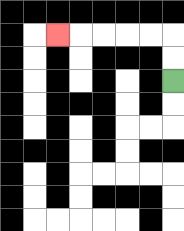{'start': '[7, 3]', 'end': '[2, 1]', 'path_directions': 'U,U,L,L,L,L,L', 'path_coordinates': '[[7, 3], [7, 2], [7, 1], [6, 1], [5, 1], [4, 1], [3, 1], [2, 1]]'}